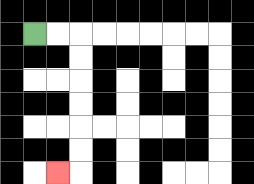{'start': '[1, 1]', 'end': '[2, 7]', 'path_directions': 'R,R,D,D,D,D,D,D,L', 'path_coordinates': '[[1, 1], [2, 1], [3, 1], [3, 2], [3, 3], [3, 4], [3, 5], [3, 6], [3, 7], [2, 7]]'}